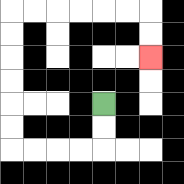{'start': '[4, 4]', 'end': '[6, 2]', 'path_directions': 'D,D,L,L,L,L,U,U,U,U,U,U,R,R,R,R,R,R,D,D', 'path_coordinates': '[[4, 4], [4, 5], [4, 6], [3, 6], [2, 6], [1, 6], [0, 6], [0, 5], [0, 4], [0, 3], [0, 2], [0, 1], [0, 0], [1, 0], [2, 0], [3, 0], [4, 0], [5, 0], [6, 0], [6, 1], [6, 2]]'}